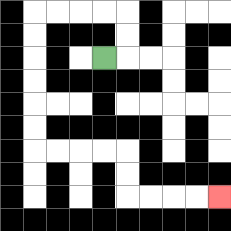{'start': '[4, 2]', 'end': '[9, 8]', 'path_directions': 'R,U,U,L,L,L,L,D,D,D,D,D,D,R,R,R,R,D,D,R,R,R,R', 'path_coordinates': '[[4, 2], [5, 2], [5, 1], [5, 0], [4, 0], [3, 0], [2, 0], [1, 0], [1, 1], [1, 2], [1, 3], [1, 4], [1, 5], [1, 6], [2, 6], [3, 6], [4, 6], [5, 6], [5, 7], [5, 8], [6, 8], [7, 8], [8, 8], [9, 8]]'}